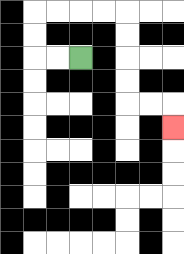{'start': '[3, 2]', 'end': '[7, 5]', 'path_directions': 'L,L,U,U,R,R,R,R,D,D,D,D,R,R,D', 'path_coordinates': '[[3, 2], [2, 2], [1, 2], [1, 1], [1, 0], [2, 0], [3, 0], [4, 0], [5, 0], [5, 1], [5, 2], [5, 3], [5, 4], [6, 4], [7, 4], [7, 5]]'}